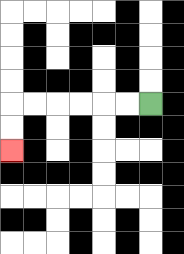{'start': '[6, 4]', 'end': '[0, 6]', 'path_directions': 'L,L,L,L,L,L,D,D', 'path_coordinates': '[[6, 4], [5, 4], [4, 4], [3, 4], [2, 4], [1, 4], [0, 4], [0, 5], [0, 6]]'}